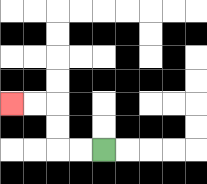{'start': '[4, 6]', 'end': '[0, 4]', 'path_directions': 'L,L,U,U,L,L', 'path_coordinates': '[[4, 6], [3, 6], [2, 6], [2, 5], [2, 4], [1, 4], [0, 4]]'}